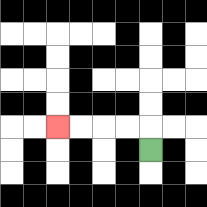{'start': '[6, 6]', 'end': '[2, 5]', 'path_directions': 'U,L,L,L,L', 'path_coordinates': '[[6, 6], [6, 5], [5, 5], [4, 5], [3, 5], [2, 5]]'}